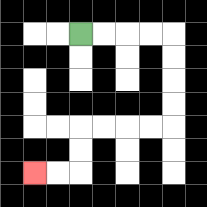{'start': '[3, 1]', 'end': '[1, 7]', 'path_directions': 'R,R,R,R,D,D,D,D,L,L,L,L,D,D,L,L', 'path_coordinates': '[[3, 1], [4, 1], [5, 1], [6, 1], [7, 1], [7, 2], [7, 3], [7, 4], [7, 5], [6, 5], [5, 5], [4, 5], [3, 5], [3, 6], [3, 7], [2, 7], [1, 7]]'}